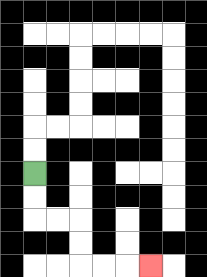{'start': '[1, 7]', 'end': '[6, 11]', 'path_directions': 'D,D,R,R,D,D,R,R,R', 'path_coordinates': '[[1, 7], [1, 8], [1, 9], [2, 9], [3, 9], [3, 10], [3, 11], [4, 11], [5, 11], [6, 11]]'}